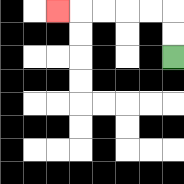{'start': '[7, 2]', 'end': '[2, 0]', 'path_directions': 'U,U,L,L,L,L,L', 'path_coordinates': '[[7, 2], [7, 1], [7, 0], [6, 0], [5, 0], [4, 0], [3, 0], [2, 0]]'}